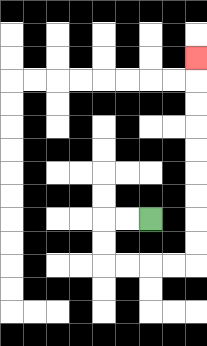{'start': '[6, 9]', 'end': '[8, 2]', 'path_directions': 'L,L,D,D,R,R,R,R,U,U,U,U,U,U,U,U,U', 'path_coordinates': '[[6, 9], [5, 9], [4, 9], [4, 10], [4, 11], [5, 11], [6, 11], [7, 11], [8, 11], [8, 10], [8, 9], [8, 8], [8, 7], [8, 6], [8, 5], [8, 4], [8, 3], [8, 2]]'}